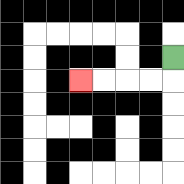{'start': '[7, 2]', 'end': '[3, 3]', 'path_directions': 'D,L,L,L,L', 'path_coordinates': '[[7, 2], [7, 3], [6, 3], [5, 3], [4, 3], [3, 3]]'}